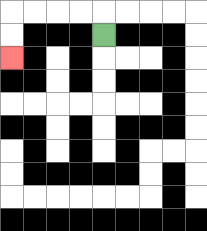{'start': '[4, 1]', 'end': '[0, 2]', 'path_directions': 'U,L,L,L,L,D,D', 'path_coordinates': '[[4, 1], [4, 0], [3, 0], [2, 0], [1, 0], [0, 0], [0, 1], [0, 2]]'}